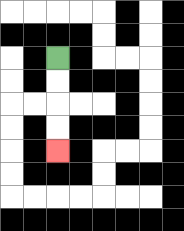{'start': '[2, 2]', 'end': '[2, 6]', 'path_directions': 'D,D,D,D', 'path_coordinates': '[[2, 2], [2, 3], [2, 4], [2, 5], [2, 6]]'}